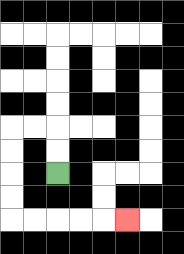{'start': '[2, 7]', 'end': '[5, 9]', 'path_directions': 'U,U,L,L,D,D,D,D,R,R,R,R,R', 'path_coordinates': '[[2, 7], [2, 6], [2, 5], [1, 5], [0, 5], [0, 6], [0, 7], [0, 8], [0, 9], [1, 9], [2, 9], [3, 9], [4, 9], [5, 9]]'}